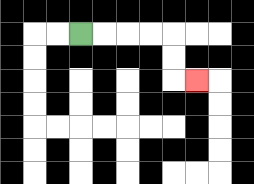{'start': '[3, 1]', 'end': '[8, 3]', 'path_directions': 'R,R,R,R,D,D,R', 'path_coordinates': '[[3, 1], [4, 1], [5, 1], [6, 1], [7, 1], [7, 2], [7, 3], [8, 3]]'}